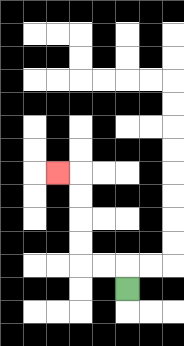{'start': '[5, 12]', 'end': '[2, 7]', 'path_directions': 'U,L,L,U,U,U,U,L', 'path_coordinates': '[[5, 12], [5, 11], [4, 11], [3, 11], [3, 10], [3, 9], [3, 8], [3, 7], [2, 7]]'}